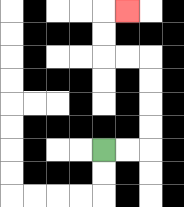{'start': '[4, 6]', 'end': '[5, 0]', 'path_directions': 'R,R,U,U,U,U,L,L,U,U,R', 'path_coordinates': '[[4, 6], [5, 6], [6, 6], [6, 5], [6, 4], [6, 3], [6, 2], [5, 2], [4, 2], [4, 1], [4, 0], [5, 0]]'}